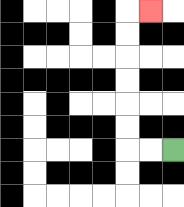{'start': '[7, 6]', 'end': '[6, 0]', 'path_directions': 'L,L,U,U,U,U,U,U,R', 'path_coordinates': '[[7, 6], [6, 6], [5, 6], [5, 5], [5, 4], [5, 3], [5, 2], [5, 1], [5, 0], [6, 0]]'}